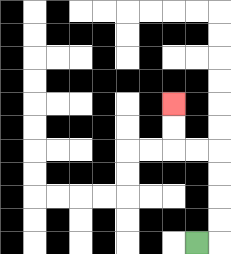{'start': '[8, 10]', 'end': '[7, 4]', 'path_directions': 'R,U,U,U,U,L,L,U,U', 'path_coordinates': '[[8, 10], [9, 10], [9, 9], [9, 8], [9, 7], [9, 6], [8, 6], [7, 6], [7, 5], [7, 4]]'}